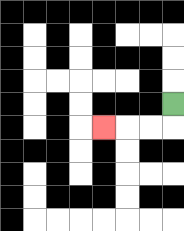{'start': '[7, 4]', 'end': '[4, 5]', 'path_directions': 'D,L,L,L', 'path_coordinates': '[[7, 4], [7, 5], [6, 5], [5, 5], [4, 5]]'}